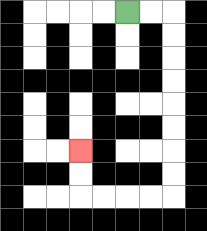{'start': '[5, 0]', 'end': '[3, 6]', 'path_directions': 'R,R,D,D,D,D,D,D,D,D,L,L,L,L,U,U', 'path_coordinates': '[[5, 0], [6, 0], [7, 0], [7, 1], [7, 2], [7, 3], [7, 4], [7, 5], [7, 6], [7, 7], [7, 8], [6, 8], [5, 8], [4, 8], [3, 8], [3, 7], [3, 6]]'}